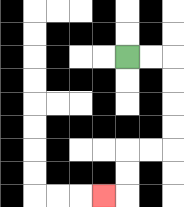{'start': '[5, 2]', 'end': '[4, 8]', 'path_directions': 'R,R,D,D,D,D,L,L,D,D,L', 'path_coordinates': '[[5, 2], [6, 2], [7, 2], [7, 3], [7, 4], [7, 5], [7, 6], [6, 6], [5, 6], [5, 7], [5, 8], [4, 8]]'}